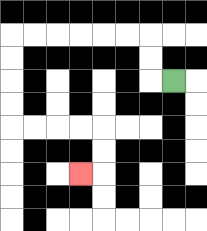{'start': '[7, 3]', 'end': '[3, 7]', 'path_directions': 'L,U,U,L,L,L,L,L,L,D,D,D,D,R,R,R,R,D,D,L', 'path_coordinates': '[[7, 3], [6, 3], [6, 2], [6, 1], [5, 1], [4, 1], [3, 1], [2, 1], [1, 1], [0, 1], [0, 2], [0, 3], [0, 4], [0, 5], [1, 5], [2, 5], [3, 5], [4, 5], [4, 6], [4, 7], [3, 7]]'}